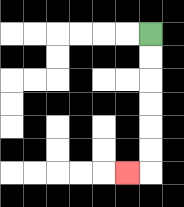{'start': '[6, 1]', 'end': '[5, 7]', 'path_directions': 'D,D,D,D,D,D,L', 'path_coordinates': '[[6, 1], [6, 2], [6, 3], [6, 4], [6, 5], [6, 6], [6, 7], [5, 7]]'}